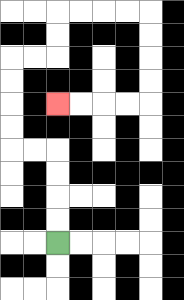{'start': '[2, 10]', 'end': '[2, 4]', 'path_directions': 'U,U,U,U,L,L,U,U,U,U,R,R,U,U,R,R,R,R,D,D,D,D,L,L,L,L', 'path_coordinates': '[[2, 10], [2, 9], [2, 8], [2, 7], [2, 6], [1, 6], [0, 6], [0, 5], [0, 4], [0, 3], [0, 2], [1, 2], [2, 2], [2, 1], [2, 0], [3, 0], [4, 0], [5, 0], [6, 0], [6, 1], [6, 2], [6, 3], [6, 4], [5, 4], [4, 4], [3, 4], [2, 4]]'}